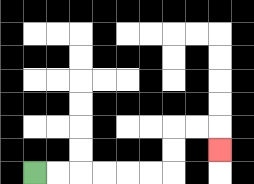{'start': '[1, 7]', 'end': '[9, 6]', 'path_directions': 'R,R,R,R,R,R,U,U,R,R,D', 'path_coordinates': '[[1, 7], [2, 7], [3, 7], [4, 7], [5, 7], [6, 7], [7, 7], [7, 6], [7, 5], [8, 5], [9, 5], [9, 6]]'}